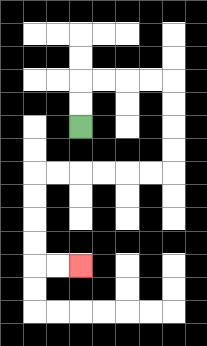{'start': '[3, 5]', 'end': '[3, 11]', 'path_directions': 'U,U,R,R,R,R,D,D,D,D,L,L,L,L,L,L,D,D,D,D,R,R', 'path_coordinates': '[[3, 5], [3, 4], [3, 3], [4, 3], [5, 3], [6, 3], [7, 3], [7, 4], [7, 5], [7, 6], [7, 7], [6, 7], [5, 7], [4, 7], [3, 7], [2, 7], [1, 7], [1, 8], [1, 9], [1, 10], [1, 11], [2, 11], [3, 11]]'}